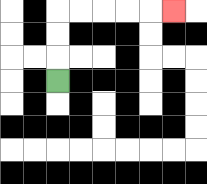{'start': '[2, 3]', 'end': '[7, 0]', 'path_directions': 'U,U,U,R,R,R,R,R', 'path_coordinates': '[[2, 3], [2, 2], [2, 1], [2, 0], [3, 0], [4, 0], [5, 0], [6, 0], [7, 0]]'}